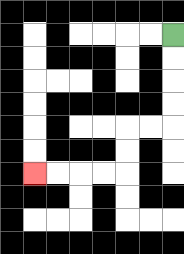{'start': '[7, 1]', 'end': '[1, 7]', 'path_directions': 'D,D,D,D,L,L,D,D,L,L,L,L', 'path_coordinates': '[[7, 1], [7, 2], [7, 3], [7, 4], [7, 5], [6, 5], [5, 5], [5, 6], [5, 7], [4, 7], [3, 7], [2, 7], [1, 7]]'}